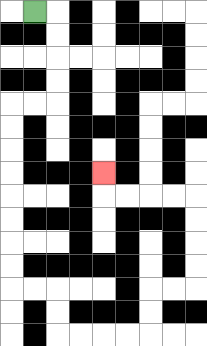{'start': '[1, 0]', 'end': '[4, 7]', 'path_directions': 'R,D,D,D,D,L,L,D,D,D,D,D,D,D,D,R,R,D,D,R,R,R,R,U,U,R,R,U,U,U,U,L,L,L,L,U', 'path_coordinates': '[[1, 0], [2, 0], [2, 1], [2, 2], [2, 3], [2, 4], [1, 4], [0, 4], [0, 5], [0, 6], [0, 7], [0, 8], [0, 9], [0, 10], [0, 11], [0, 12], [1, 12], [2, 12], [2, 13], [2, 14], [3, 14], [4, 14], [5, 14], [6, 14], [6, 13], [6, 12], [7, 12], [8, 12], [8, 11], [8, 10], [8, 9], [8, 8], [7, 8], [6, 8], [5, 8], [4, 8], [4, 7]]'}